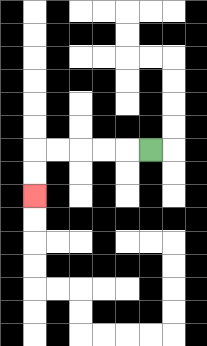{'start': '[6, 6]', 'end': '[1, 8]', 'path_directions': 'L,L,L,L,L,D,D', 'path_coordinates': '[[6, 6], [5, 6], [4, 6], [3, 6], [2, 6], [1, 6], [1, 7], [1, 8]]'}